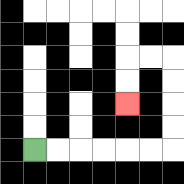{'start': '[1, 6]', 'end': '[5, 4]', 'path_directions': 'R,R,R,R,R,R,U,U,U,U,L,L,D,D', 'path_coordinates': '[[1, 6], [2, 6], [3, 6], [4, 6], [5, 6], [6, 6], [7, 6], [7, 5], [7, 4], [7, 3], [7, 2], [6, 2], [5, 2], [5, 3], [5, 4]]'}